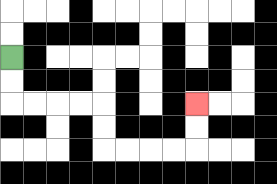{'start': '[0, 2]', 'end': '[8, 4]', 'path_directions': 'D,D,R,R,R,R,D,D,R,R,R,R,U,U', 'path_coordinates': '[[0, 2], [0, 3], [0, 4], [1, 4], [2, 4], [3, 4], [4, 4], [4, 5], [4, 6], [5, 6], [6, 6], [7, 6], [8, 6], [8, 5], [8, 4]]'}